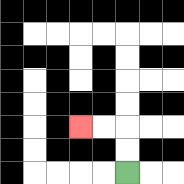{'start': '[5, 7]', 'end': '[3, 5]', 'path_directions': 'U,U,L,L', 'path_coordinates': '[[5, 7], [5, 6], [5, 5], [4, 5], [3, 5]]'}